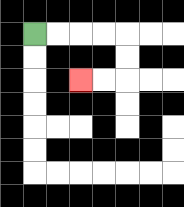{'start': '[1, 1]', 'end': '[3, 3]', 'path_directions': 'R,R,R,R,D,D,L,L', 'path_coordinates': '[[1, 1], [2, 1], [3, 1], [4, 1], [5, 1], [5, 2], [5, 3], [4, 3], [3, 3]]'}